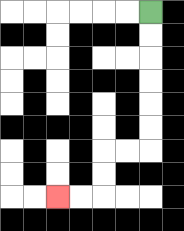{'start': '[6, 0]', 'end': '[2, 8]', 'path_directions': 'D,D,D,D,D,D,L,L,D,D,L,L', 'path_coordinates': '[[6, 0], [6, 1], [6, 2], [6, 3], [6, 4], [6, 5], [6, 6], [5, 6], [4, 6], [4, 7], [4, 8], [3, 8], [2, 8]]'}